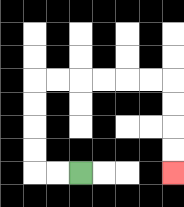{'start': '[3, 7]', 'end': '[7, 7]', 'path_directions': 'L,L,U,U,U,U,R,R,R,R,R,R,D,D,D,D', 'path_coordinates': '[[3, 7], [2, 7], [1, 7], [1, 6], [1, 5], [1, 4], [1, 3], [2, 3], [3, 3], [4, 3], [5, 3], [6, 3], [7, 3], [7, 4], [7, 5], [7, 6], [7, 7]]'}